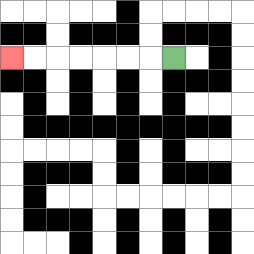{'start': '[7, 2]', 'end': '[0, 2]', 'path_directions': 'L,L,L,L,L,L,L', 'path_coordinates': '[[7, 2], [6, 2], [5, 2], [4, 2], [3, 2], [2, 2], [1, 2], [0, 2]]'}